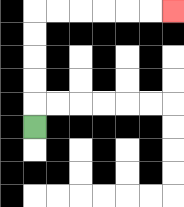{'start': '[1, 5]', 'end': '[7, 0]', 'path_directions': 'U,U,U,U,U,R,R,R,R,R,R', 'path_coordinates': '[[1, 5], [1, 4], [1, 3], [1, 2], [1, 1], [1, 0], [2, 0], [3, 0], [4, 0], [5, 0], [6, 0], [7, 0]]'}